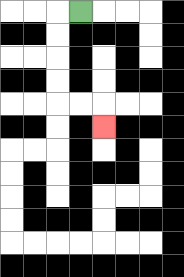{'start': '[3, 0]', 'end': '[4, 5]', 'path_directions': 'L,D,D,D,D,R,R,D', 'path_coordinates': '[[3, 0], [2, 0], [2, 1], [2, 2], [2, 3], [2, 4], [3, 4], [4, 4], [4, 5]]'}